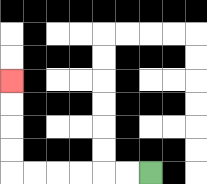{'start': '[6, 7]', 'end': '[0, 3]', 'path_directions': 'L,L,L,L,L,L,U,U,U,U', 'path_coordinates': '[[6, 7], [5, 7], [4, 7], [3, 7], [2, 7], [1, 7], [0, 7], [0, 6], [0, 5], [0, 4], [0, 3]]'}